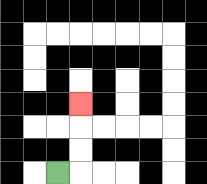{'start': '[2, 7]', 'end': '[3, 4]', 'path_directions': 'R,U,U,U', 'path_coordinates': '[[2, 7], [3, 7], [3, 6], [3, 5], [3, 4]]'}